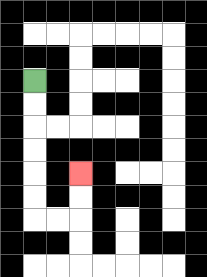{'start': '[1, 3]', 'end': '[3, 7]', 'path_directions': 'D,D,D,D,D,D,R,R,U,U', 'path_coordinates': '[[1, 3], [1, 4], [1, 5], [1, 6], [1, 7], [1, 8], [1, 9], [2, 9], [3, 9], [3, 8], [3, 7]]'}